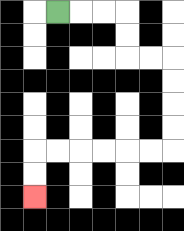{'start': '[2, 0]', 'end': '[1, 8]', 'path_directions': 'R,R,R,D,D,R,R,D,D,D,D,L,L,L,L,L,L,D,D', 'path_coordinates': '[[2, 0], [3, 0], [4, 0], [5, 0], [5, 1], [5, 2], [6, 2], [7, 2], [7, 3], [7, 4], [7, 5], [7, 6], [6, 6], [5, 6], [4, 6], [3, 6], [2, 6], [1, 6], [1, 7], [1, 8]]'}